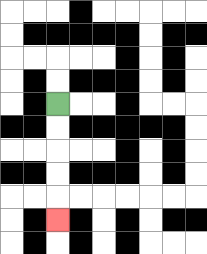{'start': '[2, 4]', 'end': '[2, 9]', 'path_directions': 'D,D,D,D,D', 'path_coordinates': '[[2, 4], [2, 5], [2, 6], [2, 7], [2, 8], [2, 9]]'}